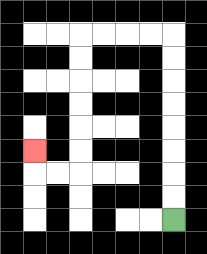{'start': '[7, 9]', 'end': '[1, 6]', 'path_directions': 'U,U,U,U,U,U,U,U,L,L,L,L,D,D,D,D,D,D,L,L,U', 'path_coordinates': '[[7, 9], [7, 8], [7, 7], [7, 6], [7, 5], [7, 4], [7, 3], [7, 2], [7, 1], [6, 1], [5, 1], [4, 1], [3, 1], [3, 2], [3, 3], [3, 4], [3, 5], [3, 6], [3, 7], [2, 7], [1, 7], [1, 6]]'}